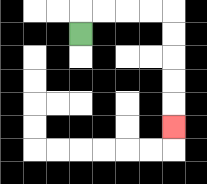{'start': '[3, 1]', 'end': '[7, 5]', 'path_directions': 'U,R,R,R,R,D,D,D,D,D', 'path_coordinates': '[[3, 1], [3, 0], [4, 0], [5, 0], [6, 0], [7, 0], [7, 1], [7, 2], [7, 3], [7, 4], [7, 5]]'}